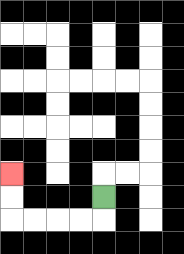{'start': '[4, 8]', 'end': '[0, 7]', 'path_directions': 'D,L,L,L,L,U,U', 'path_coordinates': '[[4, 8], [4, 9], [3, 9], [2, 9], [1, 9], [0, 9], [0, 8], [0, 7]]'}